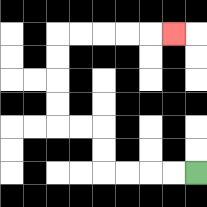{'start': '[8, 7]', 'end': '[7, 1]', 'path_directions': 'L,L,L,L,U,U,L,L,U,U,U,U,R,R,R,R,R', 'path_coordinates': '[[8, 7], [7, 7], [6, 7], [5, 7], [4, 7], [4, 6], [4, 5], [3, 5], [2, 5], [2, 4], [2, 3], [2, 2], [2, 1], [3, 1], [4, 1], [5, 1], [6, 1], [7, 1]]'}